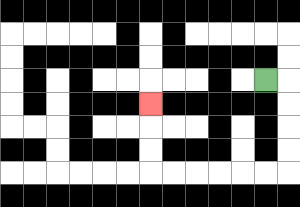{'start': '[11, 3]', 'end': '[6, 4]', 'path_directions': 'R,D,D,D,D,L,L,L,L,L,L,U,U,U', 'path_coordinates': '[[11, 3], [12, 3], [12, 4], [12, 5], [12, 6], [12, 7], [11, 7], [10, 7], [9, 7], [8, 7], [7, 7], [6, 7], [6, 6], [6, 5], [6, 4]]'}